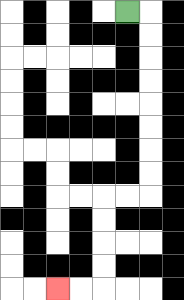{'start': '[5, 0]', 'end': '[2, 12]', 'path_directions': 'R,D,D,D,D,D,D,D,D,L,L,D,D,D,D,L,L', 'path_coordinates': '[[5, 0], [6, 0], [6, 1], [6, 2], [6, 3], [6, 4], [6, 5], [6, 6], [6, 7], [6, 8], [5, 8], [4, 8], [4, 9], [4, 10], [4, 11], [4, 12], [3, 12], [2, 12]]'}